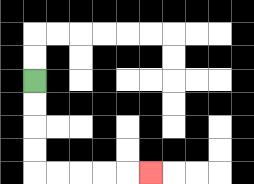{'start': '[1, 3]', 'end': '[6, 7]', 'path_directions': 'D,D,D,D,R,R,R,R,R', 'path_coordinates': '[[1, 3], [1, 4], [1, 5], [1, 6], [1, 7], [2, 7], [3, 7], [4, 7], [5, 7], [6, 7]]'}